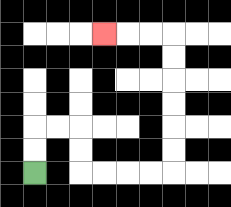{'start': '[1, 7]', 'end': '[4, 1]', 'path_directions': 'U,U,R,R,D,D,R,R,R,R,U,U,U,U,U,U,L,L,L', 'path_coordinates': '[[1, 7], [1, 6], [1, 5], [2, 5], [3, 5], [3, 6], [3, 7], [4, 7], [5, 7], [6, 7], [7, 7], [7, 6], [7, 5], [7, 4], [7, 3], [7, 2], [7, 1], [6, 1], [5, 1], [4, 1]]'}